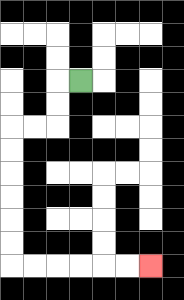{'start': '[3, 3]', 'end': '[6, 11]', 'path_directions': 'L,D,D,L,L,D,D,D,D,D,D,R,R,R,R,R,R', 'path_coordinates': '[[3, 3], [2, 3], [2, 4], [2, 5], [1, 5], [0, 5], [0, 6], [0, 7], [0, 8], [0, 9], [0, 10], [0, 11], [1, 11], [2, 11], [3, 11], [4, 11], [5, 11], [6, 11]]'}